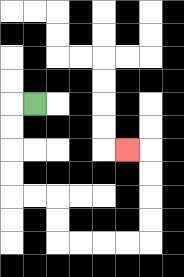{'start': '[1, 4]', 'end': '[5, 6]', 'path_directions': 'L,D,D,D,D,R,R,D,D,R,R,R,R,U,U,U,U,L', 'path_coordinates': '[[1, 4], [0, 4], [0, 5], [0, 6], [0, 7], [0, 8], [1, 8], [2, 8], [2, 9], [2, 10], [3, 10], [4, 10], [5, 10], [6, 10], [6, 9], [6, 8], [6, 7], [6, 6], [5, 6]]'}